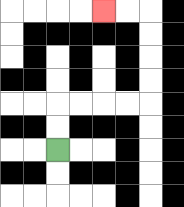{'start': '[2, 6]', 'end': '[4, 0]', 'path_directions': 'U,U,R,R,R,R,U,U,U,U,L,L', 'path_coordinates': '[[2, 6], [2, 5], [2, 4], [3, 4], [4, 4], [5, 4], [6, 4], [6, 3], [6, 2], [6, 1], [6, 0], [5, 0], [4, 0]]'}